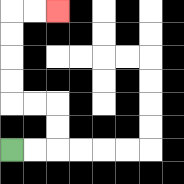{'start': '[0, 6]', 'end': '[2, 0]', 'path_directions': 'R,R,U,U,L,L,U,U,U,U,R,R', 'path_coordinates': '[[0, 6], [1, 6], [2, 6], [2, 5], [2, 4], [1, 4], [0, 4], [0, 3], [0, 2], [0, 1], [0, 0], [1, 0], [2, 0]]'}